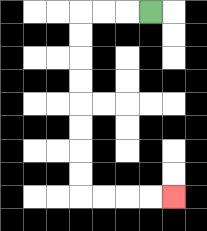{'start': '[6, 0]', 'end': '[7, 8]', 'path_directions': 'L,L,L,D,D,D,D,D,D,D,D,R,R,R,R', 'path_coordinates': '[[6, 0], [5, 0], [4, 0], [3, 0], [3, 1], [3, 2], [3, 3], [3, 4], [3, 5], [3, 6], [3, 7], [3, 8], [4, 8], [5, 8], [6, 8], [7, 8]]'}